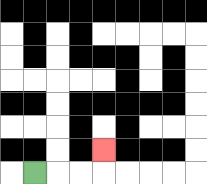{'start': '[1, 7]', 'end': '[4, 6]', 'path_directions': 'R,R,R,U', 'path_coordinates': '[[1, 7], [2, 7], [3, 7], [4, 7], [4, 6]]'}